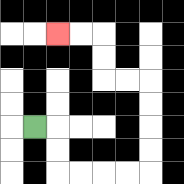{'start': '[1, 5]', 'end': '[2, 1]', 'path_directions': 'R,D,D,R,R,R,R,U,U,U,U,L,L,U,U,L,L', 'path_coordinates': '[[1, 5], [2, 5], [2, 6], [2, 7], [3, 7], [4, 7], [5, 7], [6, 7], [6, 6], [6, 5], [6, 4], [6, 3], [5, 3], [4, 3], [4, 2], [4, 1], [3, 1], [2, 1]]'}